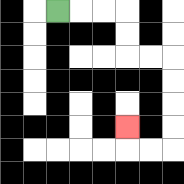{'start': '[2, 0]', 'end': '[5, 5]', 'path_directions': 'R,R,R,D,D,R,R,D,D,D,D,L,L,U', 'path_coordinates': '[[2, 0], [3, 0], [4, 0], [5, 0], [5, 1], [5, 2], [6, 2], [7, 2], [7, 3], [7, 4], [7, 5], [7, 6], [6, 6], [5, 6], [5, 5]]'}